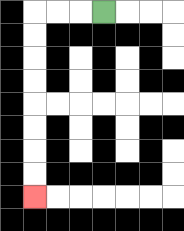{'start': '[4, 0]', 'end': '[1, 8]', 'path_directions': 'L,L,L,D,D,D,D,D,D,D,D', 'path_coordinates': '[[4, 0], [3, 0], [2, 0], [1, 0], [1, 1], [1, 2], [1, 3], [1, 4], [1, 5], [1, 6], [1, 7], [1, 8]]'}